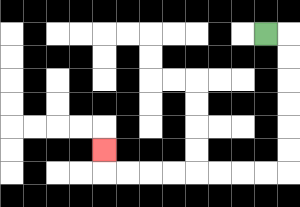{'start': '[11, 1]', 'end': '[4, 6]', 'path_directions': 'R,D,D,D,D,D,D,L,L,L,L,L,L,L,L,U', 'path_coordinates': '[[11, 1], [12, 1], [12, 2], [12, 3], [12, 4], [12, 5], [12, 6], [12, 7], [11, 7], [10, 7], [9, 7], [8, 7], [7, 7], [6, 7], [5, 7], [4, 7], [4, 6]]'}